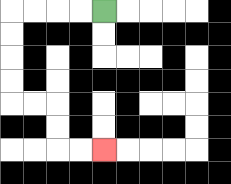{'start': '[4, 0]', 'end': '[4, 6]', 'path_directions': 'L,L,L,L,D,D,D,D,R,R,D,D,R,R', 'path_coordinates': '[[4, 0], [3, 0], [2, 0], [1, 0], [0, 0], [0, 1], [0, 2], [0, 3], [0, 4], [1, 4], [2, 4], [2, 5], [2, 6], [3, 6], [4, 6]]'}